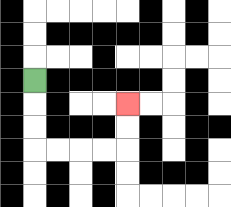{'start': '[1, 3]', 'end': '[5, 4]', 'path_directions': 'D,D,D,R,R,R,R,U,U', 'path_coordinates': '[[1, 3], [1, 4], [1, 5], [1, 6], [2, 6], [3, 6], [4, 6], [5, 6], [5, 5], [5, 4]]'}